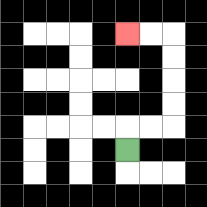{'start': '[5, 6]', 'end': '[5, 1]', 'path_directions': 'U,R,R,U,U,U,U,L,L', 'path_coordinates': '[[5, 6], [5, 5], [6, 5], [7, 5], [7, 4], [7, 3], [7, 2], [7, 1], [6, 1], [5, 1]]'}